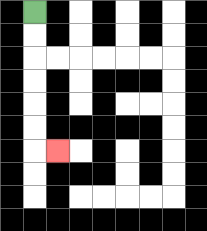{'start': '[1, 0]', 'end': '[2, 6]', 'path_directions': 'D,D,D,D,D,D,R', 'path_coordinates': '[[1, 0], [1, 1], [1, 2], [1, 3], [1, 4], [1, 5], [1, 6], [2, 6]]'}